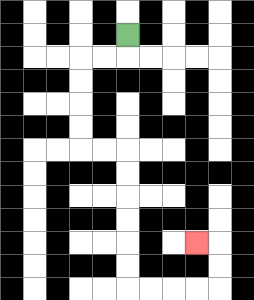{'start': '[5, 1]', 'end': '[8, 10]', 'path_directions': 'D,L,L,D,D,D,D,R,R,D,D,D,D,D,D,R,R,R,R,U,U,L', 'path_coordinates': '[[5, 1], [5, 2], [4, 2], [3, 2], [3, 3], [3, 4], [3, 5], [3, 6], [4, 6], [5, 6], [5, 7], [5, 8], [5, 9], [5, 10], [5, 11], [5, 12], [6, 12], [7, 12], [8, 12], [9, 12], [9, 11], [9, 10], [8, 10]]'}